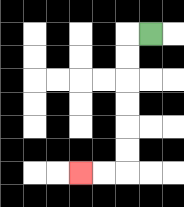{'start': '[6, 1]', 'end': '[3, 7]', 'path_directions': 'L,D,D,D,D,D,D,L,L', 'path_coordinates': '[[6, 1], [5, 1], [5, 2], [5, 3], [5, 4], [5, 5], [5, 6], [5, 7], [4, 7], [3, 7]]'}